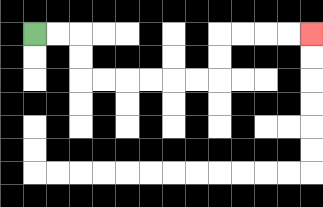{'start': '[1, 1]', 'end': '[13, 1]', 'path_directions': 'R,R,D,D,R,R,R,R,R,R,U,U,R,R,R,R', 'path_coordinates': '[[1, 1], [2, 1], [3, 1], [3, 2], [3, 3], [4, 3], [5, 3], [6, 3], [7, 3], [8, 3], [9, 3], [9, 2], [9, 1], [10, 1], [11, 1], [12, 1], [13, 1]]'}